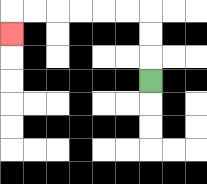{'start': '[6, 3]', 'end': '[0, 1]', 'path_directions': 'U,U,U,L,L,L,L,L,L,D', 'path_coordinates': '[[6, 3], [6, 2], [6, 1], [6, 0], [5, 0], [4, 0], [3, 0], [2, 0], [1, 0], [0, 0], [0, 1]]'}